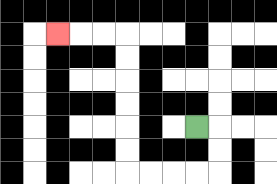{'start': '[8, 5]', 'end': '[2, 1]', 'path_directions': 'R,D,D,L,L,L,L,U,U,U,U,U,U,L,L,L', 'path_coordinates': '[[8, 5], [9, 5], [9, 6], [9, 7], [8, 7], [7, 7], [6, 7], [5, 7], [5, 6], [5, 5], [5, 4], [5, 3], [5, 2], [5, 1], [4, 1], [3, 1], [2, 1]]'}